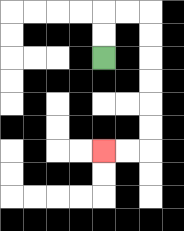{'start': '[4, 2]', 'end': '[4, 6]', 'path_directions': 'U,U,R,R,D,D,D,D,D,D,L,L', 'path_coordinates': '[[4, 2], [4, 1], [4, 0], [5, 0], [6, 0], [6, 1], [6, 2], [6, 3], [6, 4], [6, 5], [6, 6], [5, 6], [4, 6]]'}